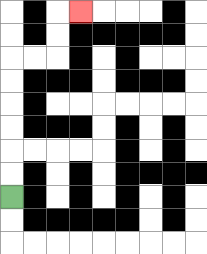{'start': '[0, 8]', 'end': '[3, 0]', 'path_directions': 'U,U,U,U,U,U,R,R,U,U,R', 'path_coordinates': '[[0, 8], [0, 7], [0, 6], [0, 5], [0, 4], [0, 3], [0, 2], [1, 2], [2, 2], [2, 1], [2, 0], [3, 0]]'}